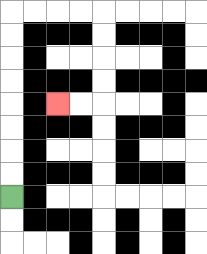{'start': '[0, 8]', 'end': '[2, 4]', 'path_directions': 'U,U,U,U,U,U,U,U,R,R,R,R,D,D,D,D,L,L', 'path_coordinates': '[[0, 8], [0, 7], [0, 6], [0, 5], [0, 4], [0, 3], [0, 2], [0, 1], [0, 0], [1, 0], [2, 0], [3, 0], [4, 0], [4, 1], [4, 2], [4, 3], [4, 4], [3, 4], [2, 4]]'}